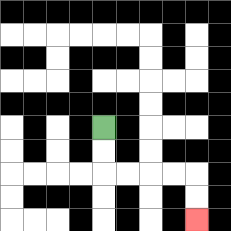{'start': '[4, 5]', 'end': '[8, 9]', 'path_directions': 'D,D,R,R,R,R,D,D', 'path_coordinates': '[[4, 5], [4, 6], [4, 7], [5, 7], [6, 7], [7, 7], [8, 7], [8, 8], [8, 9]]'}